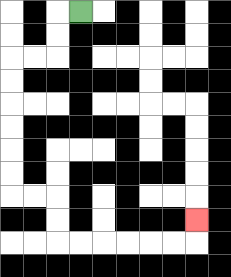{'start': '[3, 0]', 'end': '[8, 9]', 'path_directions': 'L,D,D,L,L,D,D,D,D,D,D,R,R,D,D,R,R,R,R,R,R,U', 'path_coordinates': '[[3, 0], [2, 0], [2, 1], [2, 2], [1, 2], [0, 2], [0, 3], [0, 4], [0, 5], [0, 6], [0, 7], [0, 8], [1, 8], [2, 8], [2, 9], [2, 10], [3, 10], [4, 10], [5, 10], [6, 10], [7, 10], [8, 10], [8, 9]]'}